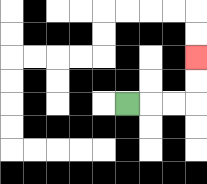{'start': '[5, 4]', 'end': '[8, 2]', 'path_directions': 'R,R,R,U,U', 'path_coordinates': '[[5, 4], [6, 4], [7, 4], [8, 4], [8, 3], [8, 2]]'}